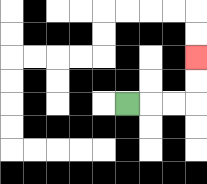{'start': '[5, 4]', 'end': '[8, 2]', 'path_directions': 'R,R,R,U,U', 'path_coordinates': '[[5, 4], [6, 4], [7, 4], [8, 4], [8, 3], [8, 2]]'}